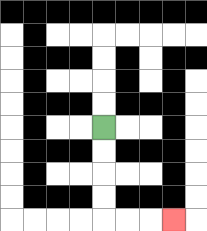{'start': '[4, 5]', 'end': '[7, 9]', 'path_directions': 'D,D,D,D,R,R,R', 'path_coordinates': '[[4, 5], [4, 6], [4, 7], [4, 8], [4, 9], [5, 9], [6, 9], [7, 9]]'}